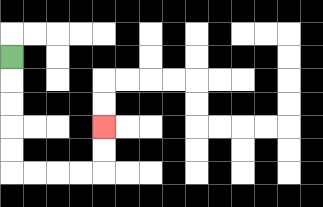{'start': '[0, 2]', 'end': '[4, 5]', 'path_directions': 'D,D,D,D,D,R,R,R,R,U,U', 'path_coordinates': '[[0, 2], [0, 3], [0, 4], [0, 5], [0, 6], [0, 7], [1, 7], [2, 7], [3, 7], [4, 7], [4, 6], [4, 5]]'}